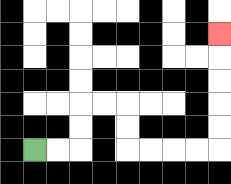{'start': '[1, 6]', 'end': '[9, 1]', 'path_directions': 'R,R,U,U,R,R,D,D,R,R,R,R,U,U,U,U,U', 'path_coordinates': '[[1, 6], [2, 6], [3, 6], [3, 5], [3, 4], [4, 4], [5, 4], [5, 5], [5, 6], [6, 6], [7, 6], [8, 6], [9, 6], [9, 5], [9, 4], [9, 3], [9, 2], [9, 1]]'}